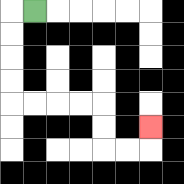{'start': '[1, 0]', 'end': '[6, 5]', 'path_directions': 'L,D,D,D,D,R,R,R,R,D,D,R,R,U', 'path_coordinates': '[[1, 0], [0, 0], [0, 1], [0, 2], [0, 3], [0, 4], [1, 4], [2, 4], [3, 4], [4, 4], [4, 5], [4, 6], [5, 6], [6, 6], [6, 5]]'}